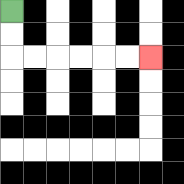{'start': '[0, 0]', 'end': '[6, 2]', 'path_directions': 'D,D,R,R,R,R,R,R', 'path_coordinates': '[[0, 0], [0, 1], [0, 2], [1, 2], [2, 2], [3, 2], [4, 2], [5, 2], [6, 2]]'}